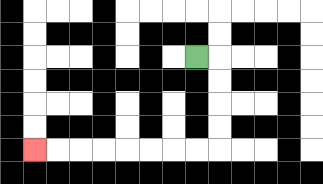{'start': '[8, 2]', 'end': '[1, 6]', 'path_directions': 'R,D,D,D,D,L,L,L,L,L,L,L,L', 'path_coordinates': '[[8, 2], [9, 2], [9, 3], [9, 4], [9, 5], [9, 6], [8, 6], [7, 6], [6, 6], [5, 6], [4, 6], [3, 6], [2, 6], [1, 6]]'}